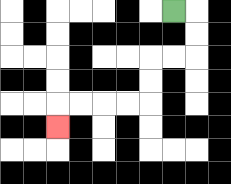{'start': '[7, 0]', 'end': '[2, 5]', 'path_directions': 'R,D,D,L,L,D,D,L,L,L,L,D', 'path_coordinates': '[[7, 0], [8, 0], [8, 1], [8, 2], [7, 2], [6, 2], [6, 3], [6, 4], [5, 4], [4, 4], [3, 4], [2, 4], [2, 5]]'}